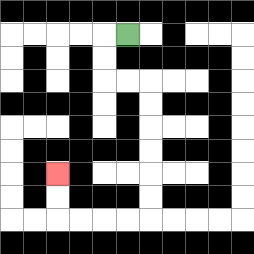{'start': '[5, 1]', 'end': '[2, 7]', 'path_directions': 'L,D,D,R,R,D,D,D,D,D,D,L,L,L,L,U,U', 'path_coordinates': '[[5, 1], [4, 1], [4, 2], [4, 3], [5, 3], [6, 3], [6, 4], [6, 5], [6, 6], [6, 7], [6, 8], [6, 9], [5, 9], [4, 9], [3, 9], [2, 9], [2, 8], [2, 7]]'}